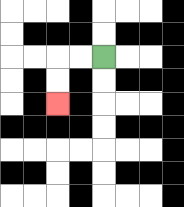{'start': '[4, 2]', 'end': '[2, 4]', 'path_directions': 'L,L,D,D', 'path_coordinates': '[[4, 2], [3, 2], [2, 2], [2, 3], [2, 4]]'}